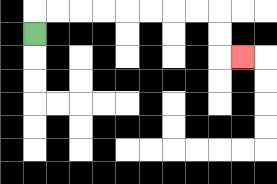{'start': '[1, 1]', 'end': '[10, 2]', 'path_directions': 'U,R,R,R,R,R,R,R,R,D,D,R', 'path_coordinates': '[[1, 1], [1, 0], [2, 0], [3, 0], [4, 0], [5, 0], [6, 0], [7, 0], [8, 0], [9, 0], [9, 1], [9, 2], [10, 2]]'}